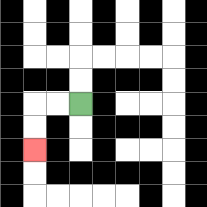{'start': '[3, 4]', 'end': '[1, 6]', 'path_directions': 'L,L,D,D', 'path_coordinates': '[[3, 4], [2, 4], [1, 4], [1, 5], [1, 6]]'}